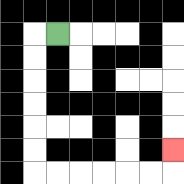{'start': '[2, 1]', 'end': '[7, 6]', 'path_directions': 'L,D,D,D,D,D,D,R,R,R,R,R,R,U', 'path_coordinates': '[[2, 1], [1, 1], [1, 2], [1, 3], [1, 4], [1, 5], [1, 6], [1, 7], [2, 7], [3, 7], [4, 7], [5, 7], [6, 7], [7, 7], [7, 6]]'}